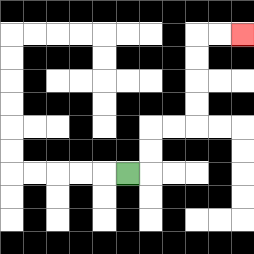{'start': '[5, 7]', 'end': '[10, 1]', 'path_directions': 'R,U,U,R,R,U,U,U,U,R,R', 'path_coordinates': '[[5, 7], [6, 7], [6, 6], [6, 5], [7, 5], [8, 5], [8, 4], [8, 3], [8, 2], [8, 1], [9, 1], [10, 1]]'}